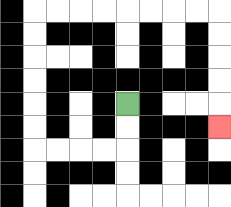{'start': '[5, 4]', 'end': '[9, 5]', 'path_directions': 'D,D,L,L,L,L,U,U,U,U,U,U,R,R,R,R,R,R,R,R,D,D,D,D,D', 'path_coordinates': '[[5, 4], [5, 5], [5, 6], [4, 6], [3, 6], [2, 6], [1, 6], [1, 5], [1, 4], [1, 3], [1, 2], [1, 1], [1, 0], [2, 0], [3, 0], [4, 0], [5, 0], [6, 0], [7, 0], [8, 0], [9, 0], [9, 1], [9, 2], [9, 3], [9, 4], [9, 5]]'}